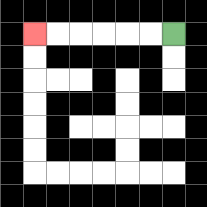{'start': '[7, 1]', 'end': '[1, 1]', 'path_directions': 'L,L,L,L,L,L', 'path_coordinates': '[[7, 1], [6, 1], [5, 1], [4, 1], [3, 1], [2, 1], [1, 1]]'}